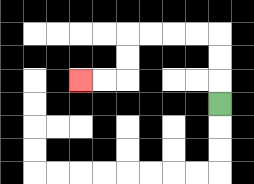{'start': '[9, 4]', 'end': '[3, 3]', 'path_directions': 'U,U,U,L,L,L,L,D,D,L,L', 'path_coordinates': '[[9, 4], [9, 3], [9, 2], [9, 1], [8, 1], [7, 1], [6, 1], [5, 1], [5, 2], [5, 3], [4, 3], [3, 3]]'}